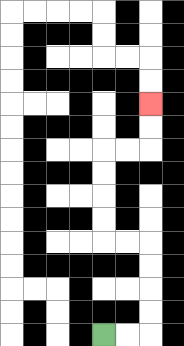{'start': '[4, 14]', 'end': '[6, 4]', 'path_directions': 'R,R,U,U,U,U,L,L,U,U,U,U,R,R,U,U', 'path_coordinates': '[[4, 14], [5, 14], [6, 14], [6, 13], [6, 12], [6, 11], [6, 10], [5, 10], [4, 10], [4, 9], [4, 8], [4, 7], [4, 6], [5, 6], [6, 6], [6, 5], [6, 4]]'}